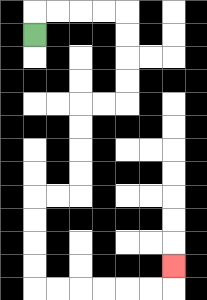{'start': '[1, 1]', 'end': '[7, 11]', 'path_directions': 'U,R,R,R,R,D,D,D,D,L,L,D,D,D,D,L,L,D,D,D,D,R,R,R,R,R,R,U', 'path_coordinates': '[[1, 1], [1, 0], [2, 0], [3, 0], [4, 0], [5, 0], [5, 1], [5, 2], [5, 3], [5, 4], [4, 4], [3, 4], [3, 5], [3, 6], [3, 7], [3, 8], [2, 8], [1, 8], [1, 9], [1, 10], [1, 11], [1, 12], [2, 12], [3, 12], [4, 12], [5, 12], [6, 12], [7, 12], [7, 11]]'}